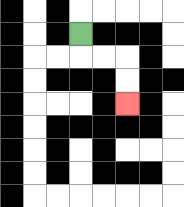{'start': '[3, 1]', 'end': '[5, 4]', 'path_directions': 'D,R,R,D,D', 'path_coordinates': '[[3, 1], [3, 2], [4, 2], [5, 2], [5, 3], [5, 4]]'}